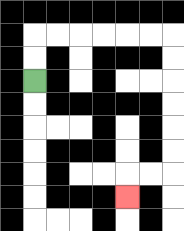{'start': '[1, 3]', 'end': '[5, 8]', 'path_directions': 'U,U,R,R,R,R,R,R,D,D,D,D,D,D,L,L,D', 'path_coordinates': '[[1, 3], [1, 2], [1, 1], [2, 1], [3, 1], [4, 1], [5, 1], [6, 1], [7, 1], [7, 2], [7, 3], [7, 4], [7, 5], [7, 6], [7, 7], [6, 7], [5, 7], [5, 8]]'}